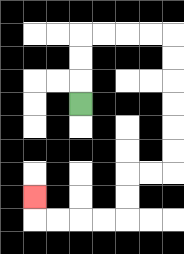{'start': '[3, 4]', 'end': '[1, 8]', 'path_directions': 'U,U,U,R,R,R,R,D,D,D,D,D,D,L,L,D,D,L,L,L,L,U', 'path_coordinates': '[[3, 4], [3, 3], [3, 2], [3, 1], [4, 1], [5, 1], [6, 1], [7, 1], [7, 2], [7, 3], [7, 4], [7, 5], [7, 6], [7, 7], [6, 7], [5, 7], [5, 8], [5, 9], [4, 9], [3, 9], [2, 9], [1, 9], [1, 8]]'}